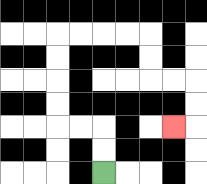{'start': '[4, 7]', 'end': '[7, 5]', 'path_directions': 'U,U,L,L,U,U,U,U,R,R,R,R,D,D,R,R,D,D,L', 'path_coordinates': '[[4, 7], [4, 6], [4, 5], [3, 5], [2, 5], [2, 4], [2, 3], [2, 2], [2, 1], [3, 1], [4, 1], [5, 1], [6, 1], [6, 2], [6, 3], [7, 3], [8, 3], [8, 4], [8, 5], [7, 5]]'}